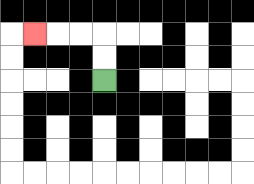{'start': '[4, 3]', 'end': '[1, 1]', 'path_directions': 'U,U,L,L,L', 'path_coordinates': '[[4, 3], [4, 2], [4, 1], [3, 1], [2, 1], [1, 1]]'}